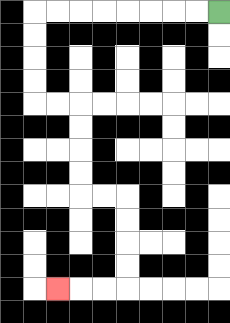{'start': '[9, 0]', 'end': '[2, 12]', 'path_directions': 'L,L,L,L,L,L,L,L,D,D,D,D,R,R,D,D,D,D,R,R,D,D,D,D,L,L,L', 'path_coordinates': '[[9, 0], [8, 0], [7, 0], [6, 0], [5, 0], [4, 0], [3, 0], [2, 0], [1, 0], [1, 1], [1, 2], [1, 3], [1, 4], [2, 4], [3, 4], [3, 5], [3, 6], [3, 7], [3, 8], [4, 8], [5, 8], [5, 9], [5, 10], [5, 11], [5, 12], [4, 12], [3, 12], [2, 12]]'}